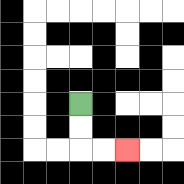{'start': '[3, 4]', 'end': '[5, 6]', 'path_directions': 'D,D,R,R', 'path_coordinates': '[[3, 4], [3, 5], [3, 6], [4, 6], [5, 6]]'}